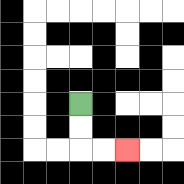{'start': '[3, 4]', 'end': '[5, 6]', 'path_directions': 'D,D,R,R', 'path_coordinates': '[[3, 4], [3, 5], [3, 6], [4, 6], [5, 6]]'}